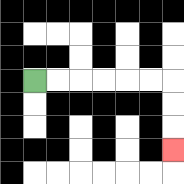{'start': '[1, 3]', 'end': '[7, 6]', 'path_directions': 'R,R,R,R,R,R,D,D,D', 'path_coordinates': '[[1, 3], [2, 3], [3, 3], [4, 3], [5, 3], [6, 3], [7, 3], [7, 4], [7, 5], [7, 6]]'}